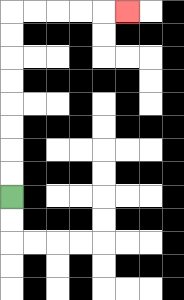{'start': '[0, 8]', 'end': '[5, 0]', 'path_directions': 'U,U,U,U,U,U,U,U,R,R,R,R,R', 'path_coordinates': '[[0, 8], [0, 7], [0, 6], [0, 5], [0, 4], [0, 3], [0, 2], [0, 1], [0, 0], [1, 0], [2, 0], [3, 0], [4, 0], [5, 0]]'}